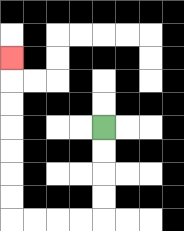{'start': '[4, 5]', 'end': '[0, 2]', 'path_directions': 'D,D,D,D,L,L,L,L,U,U,U,U,U,U,U', 'path_coordinates': '[[4, 5], [4, 6], [4, 7], [4, 8], [4, 9], [3, 9], [2, 9], [1, 9], [0, 9], [0, 8], [0, 7], [0, 6], [0, 5], [0, 4], [0, 3], [0, 2]]'}